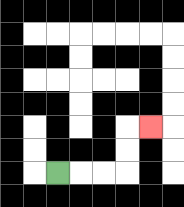{'start': '[2, 7]', 'end': '[6, 5]', 'path_directions': 'R,R,R,U,U,R', 'path_coordinates': '[[2, 7], [3, 7], [4, 7], [5, 7], [5, 6], [5, 5], [6, 5]]'}